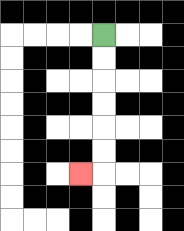{'start': '[4, 1]', 'end': '[3, 7]', 'path_directions': 'D,D,D,D,D,D,L', 'path_coordinates': '[[4, 1], [4, 2], [4, 3], [4, 4], [4, 5], [4, 6], [4, 7], [3, 7]]'}